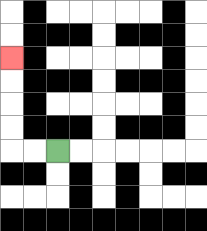{'start': '[2, 6]', 'end': '[0, 2]', 'path_directions': 'L,L,U,U,U,U', 'path_coordinates': '[[2, 6], [1, 6], [0, 6], [0, 5], [0, 4], [0, 3], [0, 2]]'}